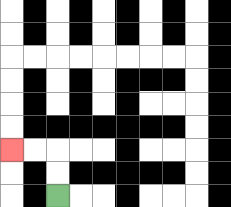{'start': '[2, 8]', 'end': '[0, 6]', 'path_directions': 'U,U,L,L', 'path_coordinates': '[[2, 8], [2, 7], [2, 6], [1, 6], [0, 6]]'}